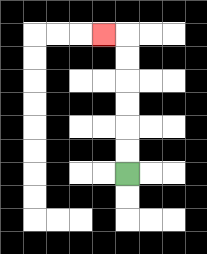{'start': '[5, 7]', 'end': '[4, 1]', 'path_directions': 'U,U,U,U,U,U,L', 'path_coordinates': '[[5, 7], [5, 6], [5, 5], [5, 4], [5, 3], [5, 2], [5, 1], [4, 1]]'}